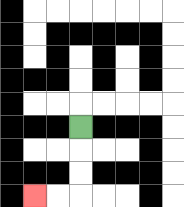{'start': '[3, 5]', 'end': '[1, 8]', 'path_directions': 'D,D,D,L,L', 'path_coordinates': '[[3, 5], [3, 6], [3, 7], [3, 8], [2, 8], [1, 8]]'}